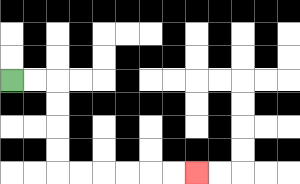{'start': '[0, 3]', 'end': '[8, 7]', 'path_directions': 'R,R,D,D,D,D,R,R,R,R,R,R', 'path_coordinates': '[[0, 3], [1, 3], [2, 3], [2, 4], [2, 5], [2, 6], [2, 7], [3, 7], [4, 7], [5, 7], [6, 7], [7, 7], [8, 7]]'}